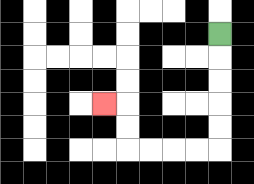{'start': '[9, 1]', 'end': '[4, 4]', 'path_directions': 'D,D,D,D,D,L,L,L,L,U,U,L', 'path_coordinates': '[[9, 1], [9, 2], [9, 3], [9, 4], [9, 5], [9, 6], [8, 6], [7, 6], [6, 6], [5, 6], [5, 5], [5, 4], [4, 4]]'}